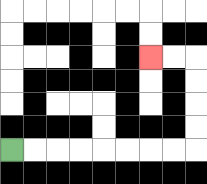{'start': '[0, 6]', 'end': '[6, 2]', 'path_directions': 'R,R,R,R,R,R,R,R,U,U,U,U,L,L', 'path_coordinates': '[[0, 6], [1, 6], [2, 6], [3, 6], [4, 6], [5, 6], [6, 6], [7, 6], [8, 6], [8, 5], [8, 4], [8, 3], [8, 2], [7, 2], [6, 2]]'}